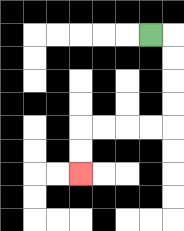{'start': '[6, 1]', 'end': '[3, 7]', 'path_directions': 'R,D,D,D,D,L,L,L,L,D,D', 'path_coordinates': '[[6, 1], [7, 1], [7, 2], [7, 3], [7, 4], [7, 5], [6, 5], [5, 5], [4, 5], [3, 5], [3, 6], [3, 7]]'}